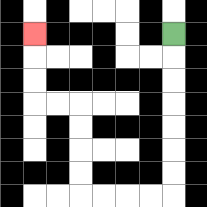{'start': '[7, 1]', 'end': '[1, 1]', 'path_directions': 'D,D,D,D,D,D,D,L,L,L,L,U,U,U,U,L,L,U,U,U', 'path_coordinates': '[[7, 1], [7, 2], [7, 3], [7, 4], [7, 5], [7, 6], [7, 7], [7, 8], [6, 8], [5, 8], [4, 8], [3, 8], [3, 7], [3, 6], [3, 5], [3, 4], [2, 4], [1, 4], [1, 3], [1, 2], [1, 1]]'}